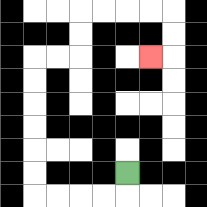{'start': '[5, 7]', 'end': '[6, 2]', 'path_directions': 'D,L,L,L,L,U,U,U,U,U,U,R,R,U,U,R,R,R,R,D,D,L', 'path_coordinates': '[[5, 7], [5, 8], [4, 8], [3, 8], [2, 8], [1, 8], [1, 7], [1, 6], [1, 5], [1, 4], [1, 3], [1, 2], [2, 2], [3, 2], [3, 1], [3, 0], [4, 0], [5, 0], [6, 0], [7, 0], [7, 1], [7, 2], [6, 2]]'}